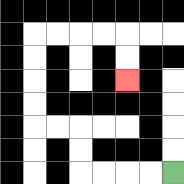{'start': '[7, 7]', 'end': '[5, 3]', 'path_directions': 'L,L,L,L,U,U,L,L,U,U,U,U,R,R,R,R,D,D', 'path_coordinates': '[[7, 7], [6, 7], [5, 7], [4, 7], [3, 7], [3, 6], [3, 5], [2, 5], [1, 5], [1, 4], [1, 3], [1, 2], [1, 1], [2, 1], [3, 1], [4, 1], [5, 1], [5, 2], [5, 3]]'}